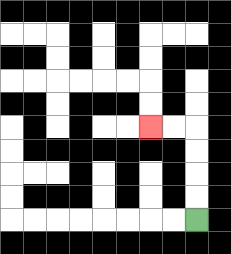{'start': '[8, 9]', 'end': '[6, 5]', 'path_directions': 'U,U,U,U,L,L', 'path_coordinates': '[[8, 9], [8, 8], [8, 7], [8, 6], [8, 5], [7, 5], [6, 5]]'}